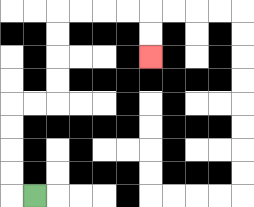{'start': '[1, 8]', 'end': '[6, 2]', 'path_directions': 'L,U,U,U,U,R,R,U,U,U,U,R,R,R,R,D,D', 'path_coordinates': '[[1, 8], [0, 8], [0, 7], [0, 6], [0, 5], [0, 4], [1, 4], [2, 4], [2, 3], [2, 2], [2, 1], [2, 0], [3, 0], [4, 0], [5, 0], [6, 0], [6, 1], [6, 2]]'}